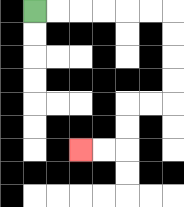{'start': '[1, 0]', 'end': '[3, 6]', 'path_directions': 'R,R,R,R,R,R,D,D,D,D,L,L,D,D,L,L', 'path_coordinates': '[[1, 0], [2, 0], [3, 0], [4, 0], [5, 0], [6, 0], [7, 0], [7, 1], [7, 2], [7, 3], [7, 4], [6, 4], [5, 4], [5, 5], [5, 6], [4, 6], [3, 6]]'}